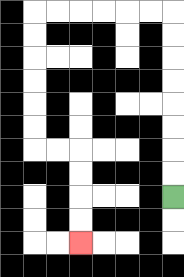{'start': '[7, 8]', 'end': '[3, 10]', 'path_directions': 'U,U,U,U,U,U,U,U,L,L,L,L,L,L,D,D,D,D,D,D,R,R,D,D,D,D', 'path_coordinates': '[[7, 8], [7, 7], [7, 6], [7, 5], [7, 4], [7, 3], [7, 2], [7, 1], [7, 0], [6, 0], [5, 0], [4, 0], [3, 0], [2, 0], [1, 0], [1, 1], [1, 2], [1, 3], [1, 4], [1, 5], [1, 6], [2, 6], [3, 6], [3, 7], [3, 8], [3, 9], [3, 10]]'}